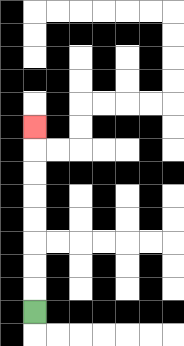{'start': '[1, 13]', 'end': '[1, 5]', 'path_directions': 'U,U,U,U,U,U,U,U', 'path_coordinates': '[[1, 13], [1, 12], [1, 11], [1, 10], [1, 9], [1, 8], [1, 7], [1, 6], [1, 5]]'}